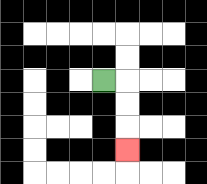{'start': '[4, 3]', 'end': '[5, 6]', 'path_directions': 'R,D,D,D', 'path_coordinates': '[[4, 3], [5, 3], [5, 4], [5, 5], [5, 6]]'}